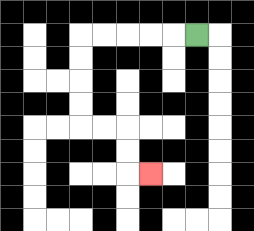{'start': '[8, 1]', 'end': '[6, 7]', 'path_directions': 'L,L,L,L,L,D,D,D,D,R,R,D,D,R', 'path_coordinates': '[[8, 1], [7, 1], [6, 1], [5, 1], [4, 1], [3, 1], [3, 2], [3, 3], [3, 4], [3, 5], [4, 5], [5, 5], [5, 6], [5, 7], [6, 7]]'}